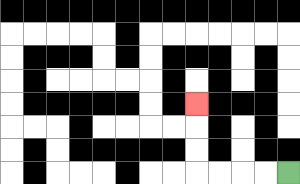{'start': '[12, 7]', 'end': '[8, 4]', 'path_directions': 'L,L,L,L,U,U,U', 'path_coordinates': '[[12, 7], [11, 7], [10, 7], [9, 7], [8, 7], [8, 6], [8, 5], [8, 4]]'}